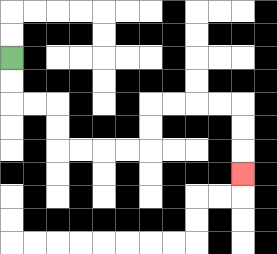{'start': '[0, 2]', 'end': '[10, 7]', 'path_directions': 'D,D,R,R,D,D,R,R,R,R,U,U,R,R,R,R,D,D,D', 'path_coordinates': '[[0, 2], [0, 3], [0, 4], [1, 4], [2, 4], [2, 5], [2, 6], [3, 6], [4, 6], [5, 6], [6, 6], [6, 5], [6, 4], [7, 4], [8, 4], [9, 4], [10, 4], [10, 5], [10, 6], [10, 7]]'}